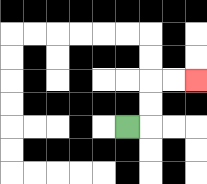{'start': '[5, 5]', 'end': '[8, 3]', 'path_directions': 'R,U,U,R,R', 'path_coordinates': '[[5, 5], [6, 5], [6, 4], [6, 3], [7, 3], [8, 3]]'}